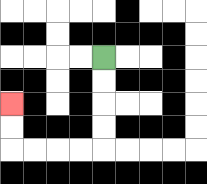{'start': '[4, 2]', 'end': '[0, 4]', 'path_directions': 'D,D,D,D,L,L,L,L,U,U', 'path_coordinates': '[[4, 2], [4, 3], [4, 4], [4, 5], [4, 6], [3, 6], [2, 6], [1, 6], [0, 6], [0, 5], [0, 4]]'}